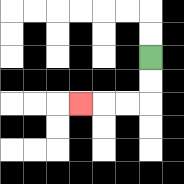{'start': '[6, 2]', 'end': '[3, 4]', 'path_directions': 'D,D,L,L,L', 'path_coordinates': '[[6, 2], [6, 3], [6, 4], [5, 4], [4, 4], [3, 4]]'}